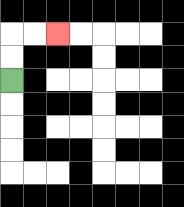{'start': '[0, 3]', 'end': '[2, 1]', 'path_directions': 'U,U,R,R', 'path_coordinates': '[[0, 3], [0, 2], [0, 1], [1, 1], [2, 1]]'}